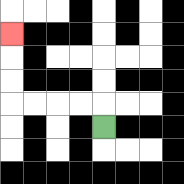{'start': '[4, 5]', 'end': '[0, 1]', 'path_directions': 'U,L,L,L,L,U,U,U', 'path_coordinates': '[[4, 5], [4, 4], [3, 4], [2, 4], [1, 4], [0, 4], [0, 3], [0, 2], [0, 1]]'}